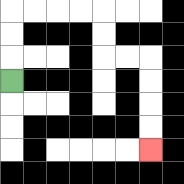{'start': '[0, 3]', 'end': '[6, 6]', 'path_directions': 'U,U,U,R,R,R,R,D,D,R,R,D,D,D,D', 'path_coordinates': '[[0, 3], [0, 2], [0, 1], [0, 0], [1, 0], [2, 0], [3, 0], [4, 0], [4, 1], [4, 2], [5, 2], [6, 2], [6, 3], [6, 4], [6, 5], [6, 6]]'}